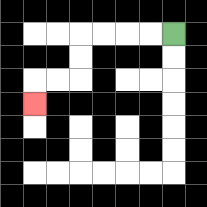{'start': '[7, 1]', 'end': '[1, 4]', 'path_directions': 'L,L,L,L,D,D,L,L,D', 'path_coordinates': '[[7, 1], [6, 1], [5, 1], [4, 1], [3, 1], [3, 2], [3, 3], [2, 3], [1, 3], [1, 4]]'}